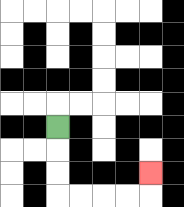{'start': '[2, 5]', 'end': '[6, 7]', 'path_directions': 'D,D,D,R,R,R,R,U', 'path_coordinates': '[[2, 5], [2, 6], [2, 7], [2, 8], [3, 8], [4, 8], [5, 8], [6, 8], [6, 7]]'}